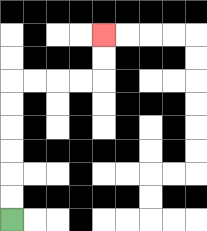{'start': '[0, 9]', 'end': '[4, 1]', 'path_directions': 'U,U,U,U,U,U,R,R,R,R,U,U', 'path_coordinates': '[[0, 9], [0, 8], [0, 7], [0, 6], [0, 5], [0, 4], [0, 3], [1, 3], [2, 3], [3, 3], [4, 3], [4, 2], [4, 1]]'}